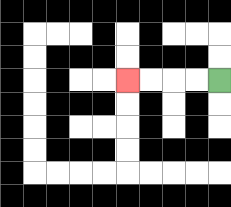{'start': '[9, 3]', 'end': '[5, 3]', 'path_directions': 'L,L,L,L', 'path_coordinates': '[[9, 3], [8, 3], [7, 3], [6, 3], [5, 3]]'}